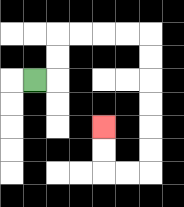{'start': '[1, 3]', 'end': '[4, 5]', 'path_directions': 'R,U,U,R,R,R,R,D,D,D,D,D,D,L,L,U,U', 'path_coordinates': '[[1, 3], [2, 3], [2, 2], [2, 1], [3, 1], [4, 1], [5, 1], [6, 1], [6, 2], [6, 3], [6, 4], [6, 5], [6, 6], [6, 7], [5, 7], [4, 7], [4, 6], [4, 5]]'}